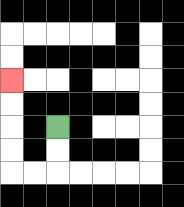{'start': '[2, 5]', 'end': '[0, 3]', 'path_directions': 'D,D,L,L,U,U,U,U', 'path_coordinates': '[[2, 5], [2, 6], [2, 7], [1, 7], [0, 7], [0, 6], [0, 5], [0, 4], [0, 3]]'}